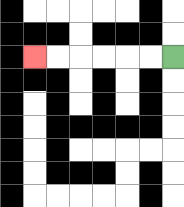{'start': '[7, 2]', 'end': '[1, 2]', 'path_directions': 'L,L,L,L,L,L', 'path_coordinates': '[[7, 2], [6, 2], [5, 2], [4, 2], [3, 2], [2, 2], [1, 2]]'}